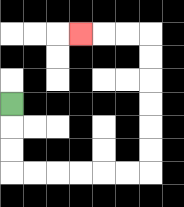{'start': '[0, 4]', 'end': '[3, 1]', 'path_directions': 'D,D,D,R,R,R,R,R,R,U,U,U,U,U,U,L,L,L', 'path_coordinates': '[[0, 4], [0, 5], [0, 6], [0, 7], [1, 7], [2, 7], [3, 7], [4, 7], [5, 7], [6, 7], [6, 6], [6, 5], [6, 4], [6, 3], [6, 2], [6, 1], [5, 1], [4, 1], [3, 1]]'}